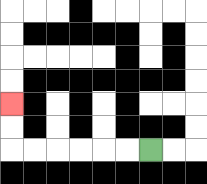{'start': '[6, 6]', 'end': '[0, 4]', 'path_directions': 'L,L,L,L,L,L,U,U', 'path_coordinates': '[[6, 6], [5, 6], [4, 6], [3, 6], [2, 6], [1, 6], [0, 6], [0, 5], [0, 4]]'}